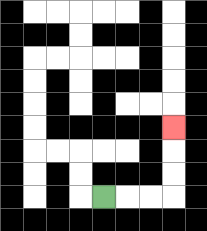{'start': '[4, 8]', 'end': '[7, 5]', 'path_directions': 'R,R,R,U,U,U', 'path_coordinates': '[[4, 8], [5, 8], [6, 8], [7, 8], [7, 7], [7, 6], [7, 5]]'}